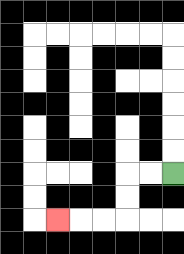{'start': '[7, 7]', 'end': '[2, 9]', 'path_directions': 'L,L,D,D,L,L,L', 'path_coordinates': '[[7, 7], [6, 7], [5, 7], [5, 8], [5, 9], [4, 9], [3, 9], [2, 9]]'}